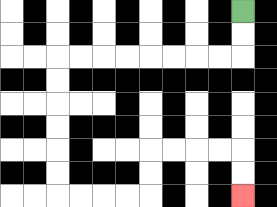{'start': '[10, 0]', 'end': '[10, 8]', 'path_directions': 'D,D,L,L,L,L,L,L,L,L,D,D,D,D,D,D,R,R,R,R,U,U,R,R,R,R,D,D', 'path_coordinates': '[[10, 0], [10, 1], [10, 2], [9, 2], [8, 2], [7, 2], [6, 2], [5, 2], [4, 2], [3, 2], [2, 2], [2, 3], [2, 4], [2, 5], [2, 6], [2, 7], [2, 8], [3, 8], [4, 8], [5, 8], [6, 8], [6, 7], [6, 6], [7, 6], [8, 6], [9, 6], [10, 6], [10, 7], [10, 8]]'}